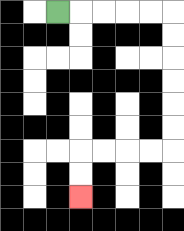{'start': '[2, 0]', 'end': '[3, 8]', 'path_directions': 'R,R,R,R,R,D,D,D,D,D,D,L,L,L,L,D,D', 'path_coordinates': '[[2, 0], [3, 0], [4, 0], [5, 0], [6, 0], [7, 0], [7, 1], [7, 2], [7, 3], [7, 4], [7, 5], [7, 6], [6, 6], [5, 6], [4, 6], [3, 6], [3, 7], [3, 8]]'}